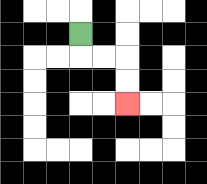{'start': '[3, 1]', 'end': '[5, 4]', 'path_directions': 'D,R,R,D,D', 'path_coordinates': '[[3, 1], [3, 2], [4, 2], [5, 2], [5, 3], [5, 4]]'}